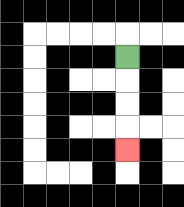{'start': '[5, 2]', 'end': '[5, 6]', 'path_directions': 'D,D,D,D', 'path_coordinates': '[[5, 2], [5, 3], [5, 4], [5, 5], [5, 6]]'}